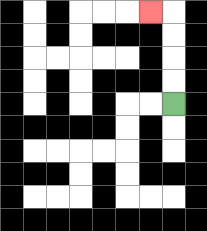{'start': '[7, 4]', 'end': '[6, 0]', 'path_directions': 'U,U,U,U,L', 'path_coordinates': '[[7, 4], [7, 3], [7, 2], [7, 1], [7, 0], [6, 0]]'}